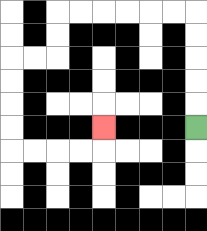{'start': '[8, 5]', 'end': '[4, 5]', 'path_directions': 'U,U,U,U,U,L,L,L,L,L,L,D,D,L,L,D,D,D,D,R,R,R,R,U', 'path_coordinates': '[[8, 5], [8, 4], [8, 3], [8, 2], [8, 1], [8, 0], [7, 0], [6, 0], [5, 0], [4, 0], [3, 0], [2, 0], [2, 1], [2, 2], [1, 2], [0, 2], [0, 3], [0, 4], [0, 5], [0, 6], [1, 6], [2, 6], [3, 6], [4, 6], [4, 5]]'}